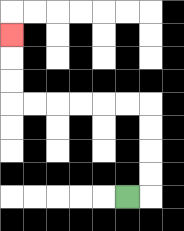{'start': '[5, 8]', 'end': '[0, 1]', 'path_directions': 'R,U,U,U,U,L,L,L,L,L,L,U,U,U', 'path_coordinates': '[[5, 8], [6, 8], [6, 7], [6, 6], [6, 5], [6, 4], [5, 4], [4, 4], [3, 4], [2, 4], [1, 4], [0, 4], [0, 3], [0, 2], [0, 1]]'}